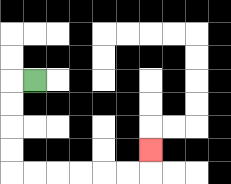{'start': '[1, 3]', 'end': '[6, 6]', 'path_directions': 'L,D,D,D,D,R,R,R,R,R,R,U', 'path_coordinates': '[[1, 3], [0, 3], [0, 4], [0, 5], [0, 6], [0, 7], [1, 7], [2, 7], [3, 7], [4, 7], [5, 7], [6, 7], [6, 6]]'}